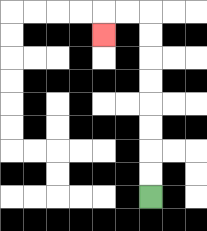{'start': '[6, 8]', 'end': '[4, 1]', 'path_directions': 'U,U,U,U,U,U,U,U,L,L,D', 'path_coordinates': '[[6, 8], [6, 7], [6, 6], [6, 5], [6, 4], [6, 3], [6, 2], [6, 1], [6, 0], [5, 0], [4, 0], [4, 1]]'}